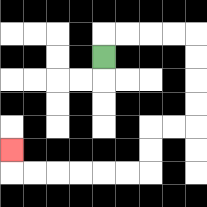{'start': '[4, 2]', 'end': '[0, 6]', 'path_directions': 'U,R,R,R,R,D,D,D,D,L,L,D,D,L,L,L,L,L,L,U', 'path_coordinates': '[[4, 2], [4, 1], [5, 1], [6, 1], [7, 1], [8, 1], [8, 2], [8, 3], [8, 4], [8, 5], [7, 5], [6, 5], [6, 6], [6, 7], [5, 7], [4, 7], [3, 7], [2, 7], [1, 7], [0, 7], [0, 6]]'}